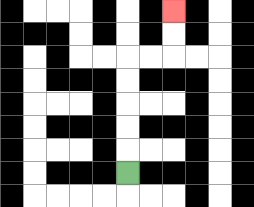{'start': '[5, 7]', 'end': '[7, 0]', 'path_directions': 'U,U,U,U,U,R,R,U,U', 'path_coordinates': '[[5, 7], [5, 6], [5, 5], [5, 4], [5, 3], [5, 2], [6, 2], [7, 2], [7, 1], [7, 0]]'}